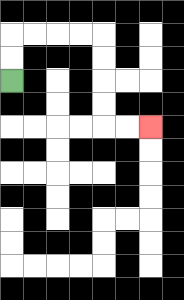{'start': '[0, 3]', 'end': '[6, 5]', 'path_directions': 'U,U,R,R,R,R,D,D,D,D,R,R', 'path_coordinates': '[[0, 3], [0, 2], [0, 1], [1, 1], [2, 1], [3, 1], [4, 1], [4, 2], [4, 3], [4, 4], [4, 5], [5, 5], [6, 5]]'}